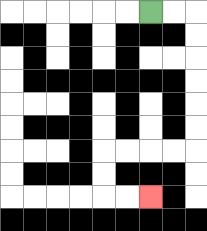{'start': '[6, 0]', 'end': '[6, 8]', 'path_directions': 'R,R,D,D,D,D,D,D,L,L,L,L,D,D,R,R', 'path_coordinates': '[[6, 0], [7, 0], [8, 0], [8, 1], [8, 2], [8, 3], [8, 4], [8, 5], [8, 6], [7, 6], [6, 6], [5, 6], [4, 6], [4, 7], [4, 8], [5, 8], [6, 8]]'}